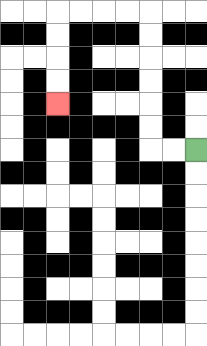{'start': '[8, 6]', 'end': '[2, 4]', 'path_directions': 'L,L,U,U,U,U,U,U,L,L,L,L,D,D,D,D', 'path_coordinates': '[[8, 6], [7, 6], [6, 6], [6, 5], [6, 4], [6, 3], [6, 2], [6, 1], [6, 0], [5, 0], [4, 0], [3, 0], [2, 0], [2, 1], [2, 2], [2, 3], [2, 4]]'}